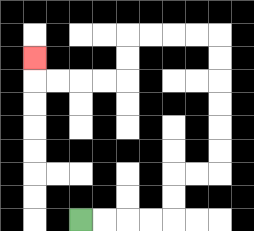{'start': '[3, 9]', 'end': '[1, 2]', 'path_directions': 'R,R,R,R,U,U,R,R,U,U,U,U,U,U,L,L,L,L,D,D,L,L,L,L,U', 'path_coordinates': '[[3, 9], [4, 9], [5, 9], [6, 9], [7, 9], [7, 8], [7, 7], [8, 7], [9, 7], [9, 6], [9, 5], [9, 4], [9, 3], [9, 2], [9, 1], [8, 1], [7, 1], [6, 1], [5, 1], [5, 2], [5, 3], [4, 3], [3, 3], [2, 3], [1, 3], [1, 2]]'}